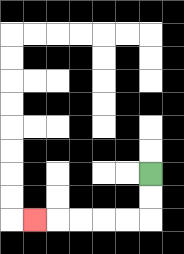{'start': '[6, 7]', 'end': '[1, 9]', 'path_directions': 'D,D,L,L,L,L,L', 'path_coordinates': '[[6, 7], [6, 8], [6, 9], [5, 9], [4, 9], [3, 9], [2, 9], [1, 9]]'}